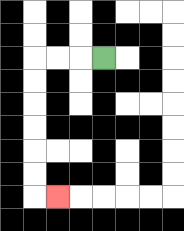{'start': '[4, 2]', 'end': '[2, 8]', 'path_directions': 'L,L,L,D,D,D,D,D,D,R', 'path_coordinates': '[[4, 2], [3, 2], [2, 2], [1, 2], [1, 3], [1, 4], [1, 5], [1, 6], [1, 7], [1, 8], [2, 8]]'}